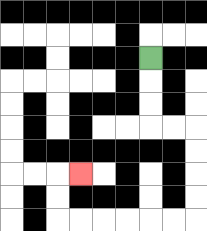{'start': '[6, 2]', 'end': '[3, 7]', 'path_directions': 'D,D,D,R,R,D,D,D,D,L,L,L,L,L,L,U,U,R', 'path_coordinates': '[[6, 2], [6, 3], [6, 4], [6, 5], [7, 5], [8, 5], [8, 6], [8, 7], [8, 8], [8, 9], [7, 9], [6, 9], [5, 9], [4, 9], [3, 9], [2, 9], [2, 8], [2, 7], [3, 7]]'}